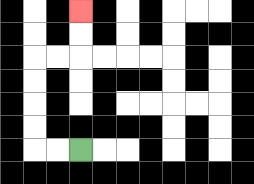{'start': '[3, 6]', 'end': '[3, 0]', 'path_directions': 'L,L,U,U,U,U,R,R,U,U', 'path_coordinates': '[[3, 6], [2, 6], [1, 6], [1, 5], [1, 4], [1, 3], [1, 2], [2, 2], [3, 2], [3, 1], [3, 0]]'}